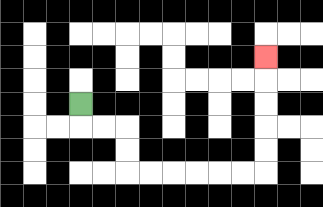{'start': '[3, 4]', 'end': '[11, 2]', 'path_directions': 'D,R,R,D,D,R,R,R,R,R,R,U,U,U,U,U', 'path_coordinates': '[[3, 4], [3, 5], [4, 5], [5, 5], [5, 6], [5, 7], [6, 7], [7, 7], [8, 7], [9, 7], [10, 7], [11, 7], [11, 6], [11, 5], [11, 4], [11, 3], [11, 2]]'}